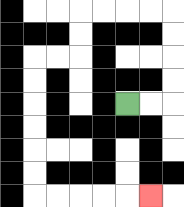{'start': '[5, 4]', 'end': '[6, 8]', 'path_directions': 'R,R,U,U,U,U,L,L,L,L,D,D,L,L,D,D,D,D,D,D,R,R,R,R,R', 'path_coordinates': '[[5, 4], [6, 4], [7, 4], [7, 3], [7, 2], [7, 1], [7, 0], [6, 0], [5, 0], [4, 0], [3, 0], [3, 1], [3, 2], [2, 2], [1, 2], [1, 3], [1, 4], [1, 5], [1, 6], [1, 7], [1, 8], [2, 8], [3, 8], [4, 8], [5, 8], [6, 8]]'}